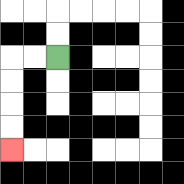{'start': '[2, 2]', 'end': '[0, 6]', 'path_directions': 'L,L,D,D,D,D', 'path_coordinates': '[[2, 2], [1, 2], [0, 2], [0, 3], [0, 4], [0, 5], [0, 6]]'}